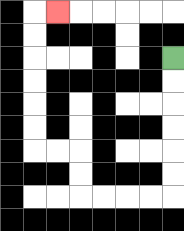{'start': '[7, 2]', 'end': '[2, 0]', 'path_directions': 'D,D,D,D,D,D,L,L,L,L,U,U,L,L,U,U,U,U,U,U,R', 'path_coordinates': '[[7, 2], [7, 3], [7, 4], [7, 5], [7, 6], [7, 7], [7, 8], [6, 8], [5, 8], [4, 8], [3, 8], [3, 7], [3, 6], [2, 6], [1, 6], [1, 5], [1, 4], [1, 3], [1, 2], [1, 1], [1, 0], [2, 0]]'}